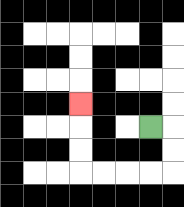{'start': '[6, 5]', 'end': '[3, 4]', 'path_directions': 'R,D,D,L,L,L,L,U,U,U', 'path_coordinates': '[[6, 5], [7, 5], [7, 6], [7, 7], [6, 7], [5, 7], [4, 7], [3, 7], [3, 6], [3, 5], [3, 4]]'}